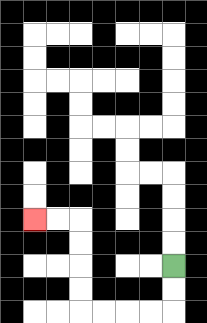{'start': '[7, 11]', 'end': '[1, 9]', 'path_directions': 'D,D,L,L,L,L,U,U,U,U,L,L', 'path_coordinates': '[[7, 11], [7, 12], [7, 13], [6, 13], [5, 13], [4, 13], [3, 13], [3, 12], [3, 11], [3, 10], [3, 9], [2, 9], [1, 9]]'}